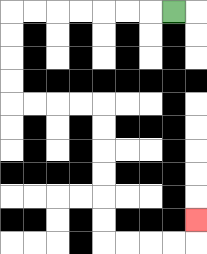{'start': '[7, 0]', 'end': '[8, 9]', 'path_directions': 'L,L,L,L,L,L,L,D,D,D,D,R,R,R,R,D,D,D,D,D,D,R,R,R,R,U', 'path_coordinates': '[[7, 0], [6, 0], [5, 0], [4, 0], [3, 0], [2, 0], [1, 0], [0, 0], [0, 1], [0, 2], [0, 3], [0, 4], [1, 4], [2, 4], [3, 4], [4, 4], [4, 5], [4, 6], [4, 7], [4, 8], [4, 9], [4, 10], [5, 10], [6, 10], [7, 10], [8, 10], [8, 9]]'}